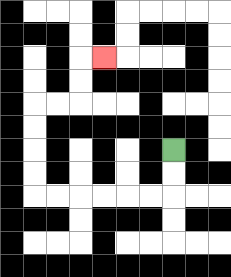{'start': '[7, 6]', 'end': '[4, 2]', 'path_directions': 'D,D,L,L,L,L,L,L,U,U,U,U,R,R,U,U,R', 'path_coordinates': '[[7, 6], [7, 7], [7, 8], [6, 8], [5, 8], [4, 8], [3, 8], [2, 8], [1, 8], [1, 7], [1, 6], [1, 5], [1, 4], [2, 4], [3, 4], [3, 3], [3, 2], [4, 2]]'}